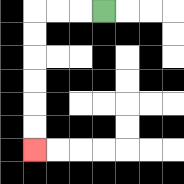{'start': '[4, 0]', 'end': '[1, 6]', 'path_directions': 'L,L,L,D,D,D,D,D,D', 'path_coordinates': '[[4, 0], [3, 0], [2, 0], [1, 0], [1, 1], [1, 2], [1, 3], [1, 4], [1, 5], [1, 6]]'}